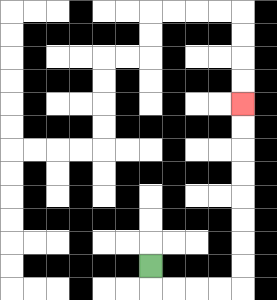{'start': '[6, 11]', 'end': '[10, 4]', 'path_directions': 'D,R,R,R,R,U,U,U,U,U,U,U,U', 'path_coordinates': '[[6, 11], [6, 12], [7, 12], [8, 12], [9, 12], [10, 12], [10, 11], [10, 10], [10, 9], [10, 8], [10, 7], [10, 6], [10, 5], [10, 4]]'}